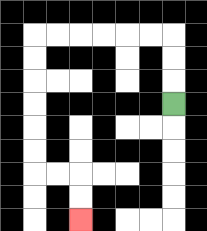{'start': '[7, 4]', 'end': '[3, 9]', 'path_directions': 'U,U,U,L,L,L,L,L,L,D,D,D,D,D,D,R,R,D,D', 'path_coordinates': '[[7, 4], [7, 3], [7, 2], [7, 1], [6, 1], [5, 1], [4, 1], [3, 1], [2, 1], [1, 1], [1, 2], [1, 3], [1, 4], [1, 5], [1, 6], [1, 7], [2, 7], [3, 7], [3, 8], [3, 9]]'}